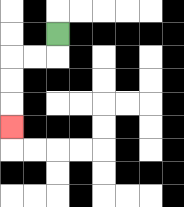{'start': '[2, 1]', 'end': '[0, 5]', 'path_directions': 'D,L,L,D,D,D', 'path_coordinates': '[[2, 1], [2, 2], [1, 2], [0, 2], [0, 3], [0, 4], [0, 5]]'}